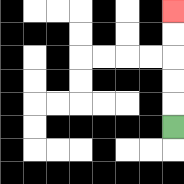{'start': '[7, 5]', 'end': '[7, 0]', 'path_directions': 'U,U,U,U,U', 'path_coordinates': '[[7, 5], [7, 4], [7, 3], [7, 2], [7, 1], [7, 0]]'}